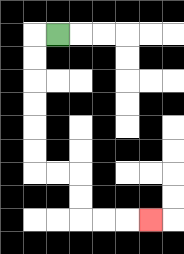{'start': '[2, 1]', 'end': '[6, 9]', 'path_directions': 'L,D,D,D,D,D,D,R,R,D,D,R,R,R', 'path_coordinates': '[[2, 1], [1, 1], [1, 2], [1, 3], [1, 4], [1, 5], [1, 6], [1, 7], [2, 7], [3, 7], [3, 8], [3, 9], [4, 9], [5, 9], [6, 9]]'}